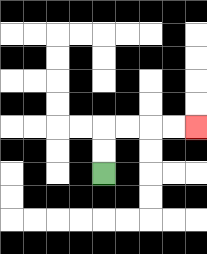{'start': '[4, 7]', 'end': '[8, 5]', 'path_directions': 'U,U,R,R,R,R', 'path_coordinates': '[[4, 7], [4, 6], [4, 5], [5, 5], [6, 5], [7, 5], [8, 5]]'}